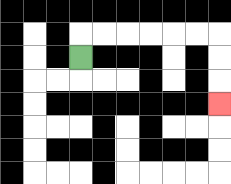{'start': '[3, 2]', 'end': '[9, 4]', 'path_directions': 'U,R,R,R,R,R,R,D,D,D', 'path_coordinates': '[[3, 2], [3, 1], [4, 1], [5, 1], [6, 1], [7, 1], [8, 1], [9, 1], [9, 2], [9, 3], [9, 4]]'}